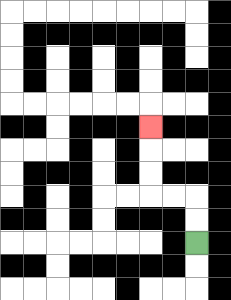{'start': '[8, 10]', 'end': '[6, 5]', 'path_directions': 'U,U,L,L,U,U,U', 'path_coordinates': '[[8, 10], [8, 9], [8, 8], [7, 8], [6, 8], [6, 7], [6, 6], [6, 5]]'}